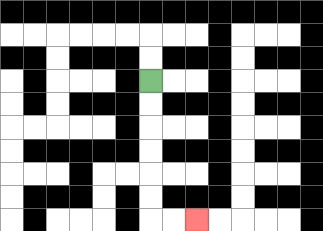{'start': '[6, 3]', 'end': '[8, 9]', 'path_directions': 'D,D,D,D,D,D,R,R', 'path_coordinates': '[[6, 3], [6, 4], [6, 5], [6, 6], [6, 7], [6, 8], [6, 9], [7, 9], [8, 9]]'}